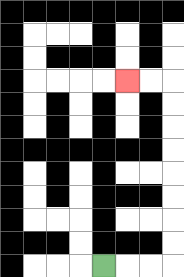{'start': '[4, 11]', 'end': '[5, 3]', 'path_directions': 'R,R,R,U,U,U,U,U,U,U,U,L,L', 'path_coordinates': '[[4, 11], [5, 11], [6, 11], [7, 11], [7, 10], [7, 9], [7, 8], [7, 7], [7, 6], [7, 5], [7, 4], [7, 3], [6, 3], [5, 3]]'}